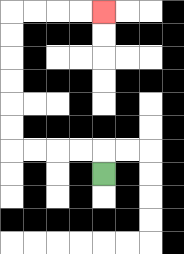{'start': '[4, 7]', 'end': '[4, 0]', 'path_directions': 'U,L,L,L,L,U,U,U,U,U,U,R,R,R,R', 'path_coordinates': '[[4, 7], [4, 6], [3, 6], [2, 6], [1, 6], [0, 6], [0, 5], [0, 4], [0, 3], [0, 2], [0, 1], [0, 0], [1, 0], [2, 0], [3, 0], [4, 0]]'}